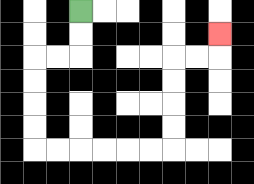{'start': '[3, 0]', 'end': '[9, 1]', 'path_directions': 'D,D,L,L,D,D,D,D,R,R,R,R,R,R,U,U,U,U,R,R,U', 'path_coordinates': '[[3, 0], [3, 1], [3, 2], [2, 2], [1, 2], [1, 3], [1, 4], [1, 5], [1, 6], [2, 6], [3, 6], [4, 6], [5, 6], [6, 6], [7, 6], [7, 5], [7, 4], [7, 3], [7, 2], [8, 2], [9, 2], [9, 1]]'}